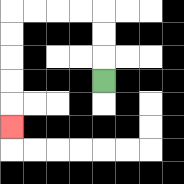{'start': '[4, 3]', 'end': '[0, 5]', 'path_directions': 'U,U,U,L,L,L,L,D,D,D,D,D', 'path_coordinates': '[[4, 3], [4, 2], [4, 1], [4, 0], [3, 0], [2, 0], [1, 0], [0, 0], [0, 1], [0, 2], [0, 3], [0, 4], [0, 5]]'}